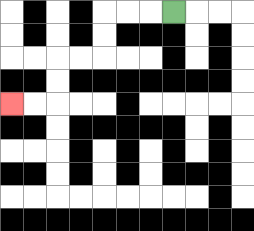{'start': '[7, 0]', 'end': '[0, 4]', 'path_directions': 'L,L,L,D,D,L,L,D,D,L,L', 'path_coordinates': '[[7, 0], [6, 0], [5, 0], [4, 0], [4, 1], [4, 2], [3, 2], [2, 2], [2, 3], [2, 4], [1, 4], [0, 4]]'}